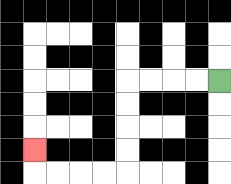{'start': '[9, 3]', 'end': '[1, 6]', 'path_directions': 'L,L,L,L,D,D,D,D,L,L,L,L,U', 'path_coordinates': '[[9, 3], [8, 3], [7, 3], [6, 3], [5, 3], [5, 4], [5, 5], [5, 6], [5, 7], [4, 7], [3, 7], [2, 7], [1, 7], [1, 6]]'}